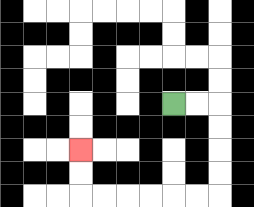{'start': '[7, 4]', 'end': '[3, 6]', 'path_directions': 'R,R,D,D,D,D,L,L,L,L,L,L,U,U', 'path_coordinates': '[[7, 4], [8, 4], [9, 4], [9, 5], [9, 6], [9, 7], [9, 8], [8, 8], [7, 8], [6, 8], [5, 8], [4, 8], [3, 8], [3, 7], [3, 6]]'}